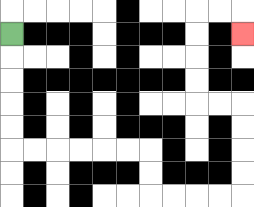{'start': '[0, 1]', 'end': '[10, 1]', 'path_directions': 'D,D,D,D,D,R,R,R,R,R,R,D,D,R,R,R,R,U,U,U,U,L,L,U,U,U,U,R,R,D', 'path_coordinates': '[[0, 1], [0, 2], [0, 3], [0, 4], [0, 5], [0, 6], [1, 6], [2, 6], [3, 6], [4, 6], [5, 6], [6, 6], [6, 7], [6, 8], [7, 8], [8, 8], [9, 8], [10, 8], [10, 7], [10, 6], [10, 5], [10, 4], [9, 4], [8, 4], [8, 3], [8, 2], [8, 1], [8, 0], [9, 0], [10, 0], [10, 1]]'}